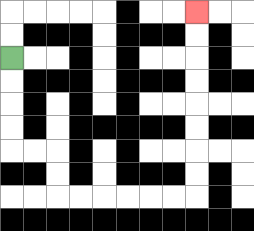{'start': '[0, 2]', 'end': '[8, 0]', 'path_directions': 'D,D,D,D,R,R,D,D,R,R,R,R,R,R,U,U,U,U,U,U,U,U', 'path_coordinates': '[[0, 2], [0, 3], [0, 4], [0, 5], [0, 6], [1, 6], [2, 6], [2, 7], [2, 8], [3, 8], [4, 8], [5, 8], [6, 8], [7, 8], [8, 8], [8, 7], [8, 6], [8, 5], [8, 4], [8, 3], [8, 2], [8, 1], [8, 0]]'}